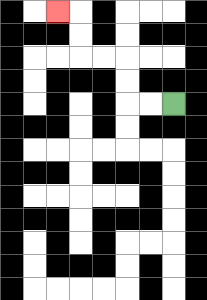{'start': '[7, 4]', 'end': '[2, 0]', 'path_directions': 'L,L,U,U,L,L,U,U,L', 'path_coordinates': '[[7, 4], [6, 4], [5, 4], [5, 3], [5, 2], [4, 2], [3, 2], [3, 1], [3, 0], [2, 0]]'}